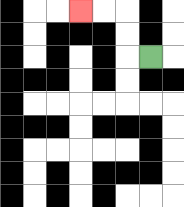{'start': '[6, 2]', 'end': '[3, 0]', 'path_directions': 'L,U,U,L,L', 'path_coordinates': '[[6, 2], [5, 2], [5, 1], [5, 0], [4, 0], [3, 0]]'}